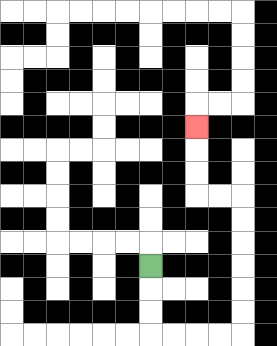{'start': '[6, 11]', 'end': '[8, 5]', 'path_directions': 'D,D,D,R,R,R,R,U,U,U,U,U,U,L,L,U,U,U', 'path_coordinates': '[[6, 11], [6, 12], [6, 13], [6, 14], [7, 14], [8, 14], [9, 14], [10, 14], [10, 13], [10, 12], [10, 11], [10, 10], [10, 9], [10, 8], [9, 8], [8, 8], [8, 7], [8, 6], [8, 5]]'}